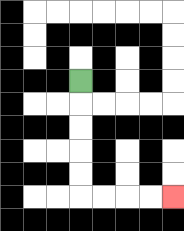{'start': '[3, 3]', 'end': '[7, 8]', 'path_directions': 'D,D,D,D,D,R,R,R,R', 'path_coordinates': '[[3, 3], [3, 4], [3, 5], [3, 6], [3, 7], [3, 8], [4, 8], [5, 8], [6, 8], [7, 8]]'}